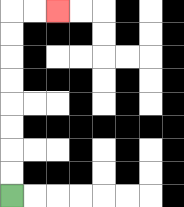{'start': '[0, 8]', 'end': '[2, 0]', 'path_directions': 'U,U,U,U,U,U,U,U,R,R', 'path_coordinates': '[[0, 8], [0, 7], [0, 6], [0, 5], [0, 4], [0, 3], [0, 2], [0, 1], [0, 0], [1, 0], [2, 0]]'}